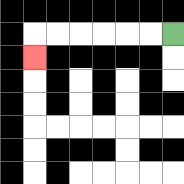{'start': '[7, 1]', 'end': '[1, 2]', 'path_directions': 'L,L,L,L,L,L,D', 'path_coordinates': '[[7, 1], [6, 1], [5, 1], [4, 1], [3, 1], [2, 1], [1, 1], [1, 2]]'}